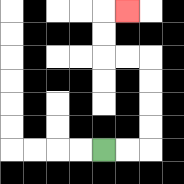{'start': '[4, 6]', 'end': '[5, 0]', 'path_directions': 'R,R,U,U,U,U,L,L,U,U,R', 'path_coordinates': '[[4, 6], [5, 6], [6, 6], [6, 5], [6, 4], [6, 3], [6, 2], [5, 2], [4, 2], [4, 1], [4, 0], [5, 0]]'}